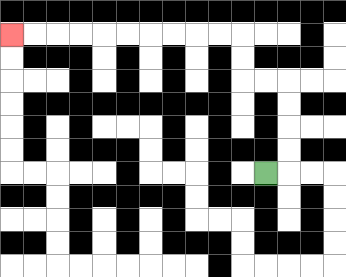{'start': '[11, 7]', 'end': '[0, 1]', 'path_directions': 'R,U,U,U,U,L,L,U,U,L,L,L,L,L,L,L,L,L,L', 'path_coordinates': '[[11, 7], [12, 7], [12, 6], [12, 5], [12, 4], [12, 3], [11, 3], [10, 3], [10, 2], [10, 1], [9, 1], [8, 1], [7, 1], [6, 1], [5, 1], [4, 1], [3, 1], [2, 1], [1, 1], [0, 1]]'}